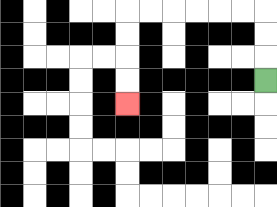{'start': '[11, 3]', 'end': '[5, 4]', 'path_directions': 'U,U,U,L,L,L,L,L,L,D,D,D,D', 'path_coordinates': '[[11, 3], [11, 2], [11, 1], [11, 0], [10, 0], [9, 0], [8, 0], [7, 0], [6, 0], [5, 0], [5, 1], [5, 2], [5, 3], [5, 4]]'}